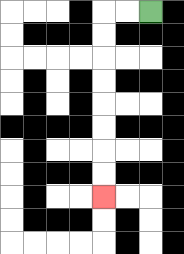{'start': '[6, 0]', 'end': '[4, 8]', 'path_directions': 'L,L,D,D,D,D,D,D,D,D', 'path_coordinates': '[[6, 0], [5, 0], [4, 0], [4, 1], [4, 2], [4, 3], [4, 4], [4, 5], [4, 6], [4, 7], [4, 8]]'}